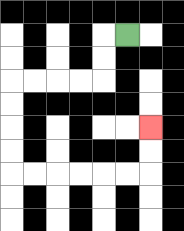{'start': '[5, 1]', 'end': '[6, 5]', 'path_directions': 'L,D,D,L,L,L,L,D,D,D,D,R,R,R,R,R,R,U,U', 'path_coordinates': '[[5, 1], [4, 1], [4, 2], [4, 3], [3, 3], [2, 3], [1, 3], [0, 3], [0, 4], [0, 5], [0, 6], [0, 7], [1, 7], [2, 7], [3, 7], [4, 7], [5, 7], [6, 7], [6, 6], [6, 5]]'}